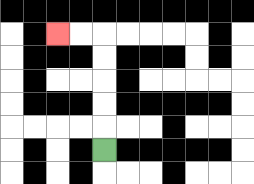{'start': '[4, 6]', 'end': '[2, 1]', 'path_directions': 'U,U,U,U,U,L,L', 'path_coordinates': '[[4, 6], [4, 5], [4, 4], [4, 3], [4, 2], [4, 1], [3, 1], [2, 1]]'}